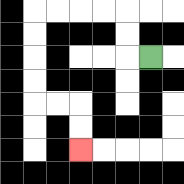{'start': '[6, 2]', 'end': '[3, 6]', 'path_directions': 'L,U,U,L,L,L,L,D,D,D,D,R,R,D,D', 'path_coordinates': '[[6, 2], [5, 2], [5, 1], [5, 0], [4, 0], [3, 0], [2, 0], [1, 0], [1, 1], [1, 2], [1, 3], [1, 4], [2, 4], [3, 4], [3, 5], [3, 6]]'}